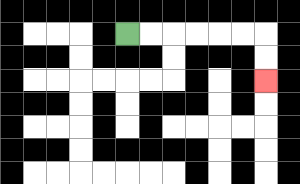{'start': '[5, 1]', 'end': '[11, 3]', 'path_directions': 'R,R,R,R,R,R,D,D', 'path_coordinates': '[[5, 1], [6, 1], [7, 1], [8, 1], [9, 1], [10, 1], [11, 1], [11, 2], [11, 3]]'}